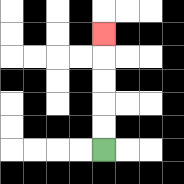{'start': '[4, 6]', 'end': '[4, 1]', 'path_directions': 'U,U,U,U,U', 'path_coordinates': '[[4, 6], [4, 5], [4, 4], [4, 3], [4, 2], [4, 1]]'}